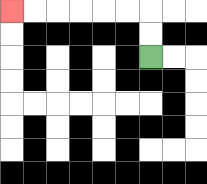{'start': '[6, 2]', 'end': '[0, 0]', 'path_directions': 'U,U,L,L,L,L,L,L', 'path_coordinates': '[[6, 2], [6, 1], [6, 0], [5, 0], [4, 0], [3, 0], [2, 0], [1, 0], [0, 0]]'}